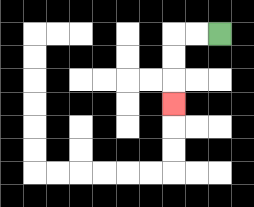{'start': '[9, 1]', 'end': '[7, 4]', 'path_directions': 'L,L,D,D,D', 'path_coordinates': '[[9, 1], [8, 1], [7, 1], [7, 2], [7, 3], [7, 4]]'}